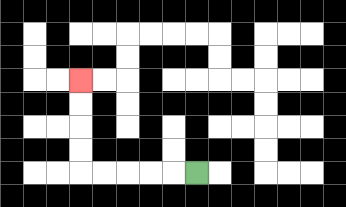{'start': '[8, 7]', 'end': '[3, 3]', 'path_directions': 'L,L,L,L,L,U,U,U,U', 'path_coordinates': '[[8, 7], [7, 7], [6, 7], [5, 7], [4, 7], [3, 7], [3, 6], [3, 5], [3, 4], [3, 3]]'}